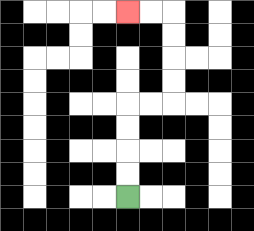{'start': '[5, 8]', 'end': '[5, 0]', 'path_directions': 'U,U,U,U,R,R,U,U,U,U,L,L', 'path_coordinates': '[[5, 8], [5, 7], [5, 6], [5, 5], [5, 4], [6, 4], [7, 4], [7, 3], [7, 2], [7, 1], [7, 0], [6, 0], [5, 0]]'}